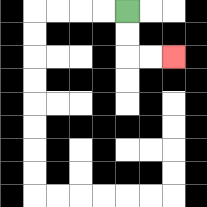{'start': '[5, 0]', 'end': '[7, 2]', 'path_directions': 'D,D,R,R', 'path_coordinates': '[[5, 0], [5, 1], [5, 2], [6, 2], [7, 2]]'}